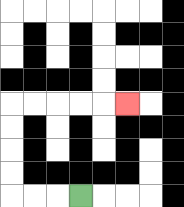{'start': '[3, 8]', 'end': '[5, 4]', 'path_directions': 'L,L,L,U,U,U,U,R,R,R,R,R', 'path_coordinates': '[[3, 8], [2, 8], [1, 8], [0, 8], [0, 7], [0, 6], [0, 5], [0, 4], [1, 4], [2, 4], [3, 4], [4, 4], [5, 4]]'}